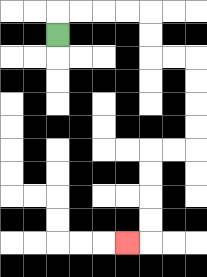{'start': '[2, 1]', 'end': '[5, 10]', 'path_directions': 'U,R,R,R,R,D,D,R,R,D,D,D,D,L,L,D,D,D,D,L', 'path_coordinates': '[[2, 1], [2, 0], [3, 0], [4, 0], [5, 0], [6, 0], [6, 1], [6, 2], [7, 2], [8, 2], [8, 3], [8, 4], [8, 5], [8, 6], [7, 6], [6, 6], [6, 7], [6, 8], [6, 9], [6, 10], [5, 10]]'}